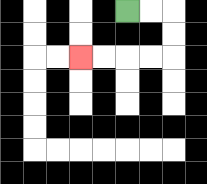{'start': '[5, 0]', 'end': '[3, 2]', 'path_directions': 'R,R,D,D,L,L,L,L', 'path_coordinates': '[[5, 0], [6, 0], [7, 0], [7, 1], [7, 2], [6, 2], [5, 2], [4, 2], [3, 2]]'}